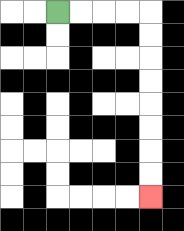{'start': '[2, 0]', 'end': '[6, 8]', 'path_directions': 'R,R,R,R,D,D,D,D,D,D,D,D', 'path_coordinates': '[[2, 0], [3, 0], [4, 0], [5, 0], [6, 0], [6, 1], [6, 2], [6, 3], [6, 4], [6, 5], [6, 6], [6, 7], [6, 8]]'}